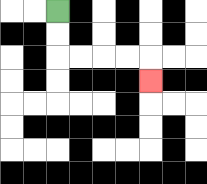{'start': '[2, 0]', 'end': '[6, 3]', 'path_directions': 'D,D,R,R,R,R,D', 'path_coordinates': '[[2, 0], [2, 1], [2, 2], [3, 2], [4, 2], [5, 2], [6, 2], [6, 3]]'}